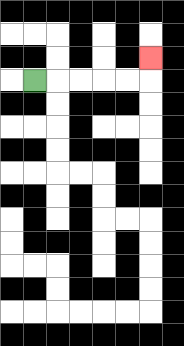{'start': '[1, 3]', 'end': '[6, 2]', 'path_directions': 'R,R,R,R,R,U', 'path_coordinates': '[[1, 3], [2, 3], [3, 3], [4, 3], [5, 3], [6, 3], [6, 2]]'}